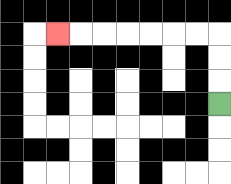{'start': '[9, 4]', 'end': '[2, 1]', 'path_directions': 'U,U,U,L,L,L,L,L,L,L', 'path_coordinates': '[[9, 4], [9, 3], [9, 2], [9, 1], [8, 1], [7, 1], [6, 1], [5, 1], [4, 1], [3, 1], [2, 1]]'}